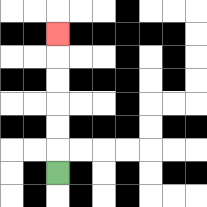{'start': '[2, 7]', 'end': '[2, 1]', 'path_directions': 'U,U,U,U,U,U', 'path_coordinates': '[[2, 7], [2, 6], [2, 5], [2, 4], [2, 3], [2, 2], [2, 1]]'}